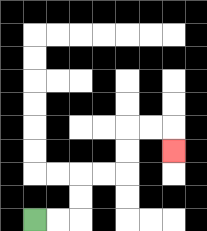{'start': '[1, 9]', 'end': '[7, 6]', 'path_directions': 'R,R,U,U,R,R,U,U,R,R,D', 'path_coordinates': '[[1, 9], [2, 9], [3, 9], [3, 8], [3, 7], [4, 7], [5, 7], [5, 6], [5, 5], [6, 5], [7, 5], [7, 6]]'}